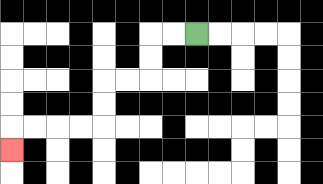{'start': '[8, 1]', 'end': '[0, 6]', 'path_directions': 'L,L,D,D,L,L,D,D,L,L,L,L,D', 'path_coordinates': '[[8, 1], [7, 1], [6, 1], [6, 2], [6, 3], [5, 3], [4, 3], [4, 4], [4, 5], [3, 5], [2, 5], [1, 5], [0, 5], [0, 6]]'}